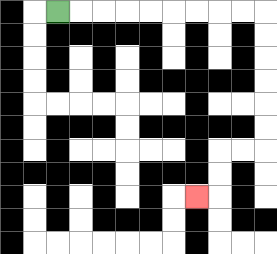{'start': '[2, 0]', 'end': '[8, 8]', 'path_directions': 'R,R,R,R,R,R,R,R,R,D,D,D,D,D,D,L,L,D,D,L', 'path_coordinates': '[[2, 0], [3, 0], [4, 0], [5, 0], [6, 0], [7, 0], [8, 0], [9, 0], [10, 0], [11, 0], [11, 1], [11, 2], [11, 3], [11, 4], [11, 5], [11, 6], [10, 6], [9, 6], [9, 7], [9, 8], [8, 8]]'}